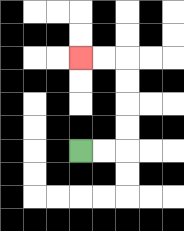{'start': '[3, 6]', 'end': '[3, 2]', 'path_directions': 'R,R,U,U,U,U,L,L', 'path_coordinates': '[[3, 6], [4, 6], [5, 6], [5, 5], [5, 4], [5, 3], [5, 2], [4, 2], [3, 2]]'}